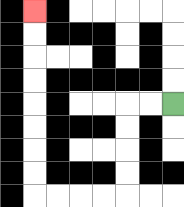{'start': '[7, 4]', 'end': '[1, 0]', 'path_directions': 'L,L,D,D,D,D,L,L,L,L,U,U,U,U,U,U,U,U', 'path_coordinates': '[[7, 4], [6, 4], [5, 4], [5, 5], [5, 6], [5, 7], [5, 8], [4, 8], [3, 8], [2, 8], [1, 8], [1, 7], [1, 6], [1, 5], [1, 4], [1, 3], [1, 2], [1, 1], [1, 0]]'}